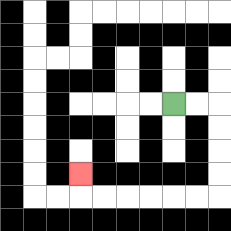{'start': '[7, 4]', 'end': '[3, 7]', 'path_directions': 'R,R,D,D,D,D,L,L,L,L,L,L,U', 'path_coordinates': '[[7, 4], [8, 4], [9, 4], [9, 5], [9, 6], [9, 7], [9, 8], [8, 8], [7, 8], [6, 8], [5, 8], [4, 8], [3, 8], [3, 7]]'}